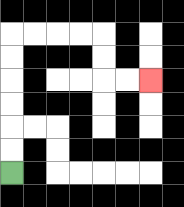{'start': '[0, 7]', 'end': '[6, 3]', 'path_directions': 'U,U,U,U,U,U,R,R,R,R,D,D,R,R', 'path_coordinates': '[[0, 7], [0, 6], [0, 5], [0, 4], [0, 3], [0, 2], [0, 1], [1, 1], [2, 1], [3, 1], [4, 1], [4, 2], [4, 3], [5, 3], [6, 3]]'}